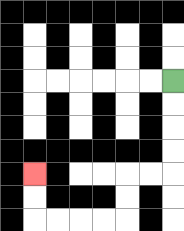{'start': '[7, 3]', 'end': '[1, 7]', 'path_directions': 'D,D,D,D,L,L,D,D,L,L,L,L,U,U', 'path_coordinates': '[[7, 3], [7, 4], [7, 5], [7, 6], [7, 7], [6, 7], [5, 7], [5, 8], [5, 9], [4, 9], [3, 9], [2, 9], [1, 9], [1, 8], [1, 7]]'}